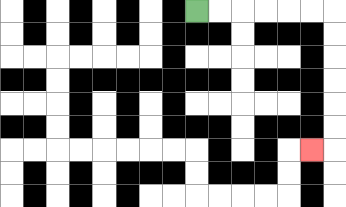{'start': '[8, 0]', 'end': '[13, 6]', 'path_directions': 'R,R,R,R,R,R,D,D,D,D,D,D,L', 'path_coordinates': '[[8, 0], [9, 0], [10, 0], [11, 0], [12, 0], [13, 0], [14, 0], [14, 1], [14, 2], [14, 3], [14, 4], [14, 5], [14, 6], [13, 6]]'}